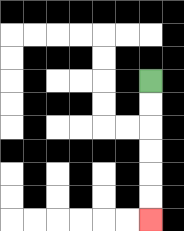{'start': '[6, 3]', 'end': '[6, 9]', 'path_directions': 'D,D,D,D,D,D', 'path_coordinates': '[[6, 3], [6, 4], [6, 5], [6, 6], [6, 7], [6, 8], [6, 9]]'}